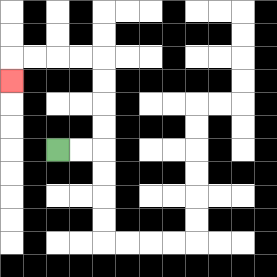{'start': '[2, 6]', 'end': '[0, 3]', 'path_directions': 'R,R,U,U,U,U,L,L,L,L,D', 'path_coordinates': '[[2, 6], [3, 6], [4, 6], [4, 5], [4, 4], [4, 3], [4, 2], [3, 2], [2, 2], [1, 2], [0, 2], [0, 3]]'}